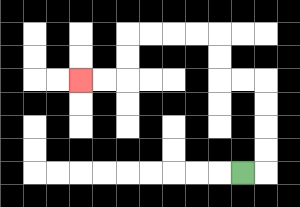{'start': '[10, 7]', 'end': '[3, 3]', 'path_directions': 'R,U,U,U,U,L,L,U,U,L,L,L,L,D,D,L,L', 'path_coordinates': '[[10, 7], [11, 7], [11, 6], [11, 5], [11, 4], [11, 3], [10, 3], [9, 3], [9, 2], [9, 1], [8, 1], [7, 1], [6, 1], [5, 1], [5, 2], [5, 3], [4, 3], [3, 3]]'}